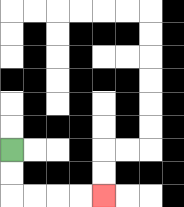{'start': '[0, 6]', 'end': '[4, 8]', 'path_directions': 'D,D,R,R,R,R', 'path_coordinates': '[[0, 6], [0, 7], [0, 8], [1, 8], [2, 8], [3, 8], [4, 8]]'}